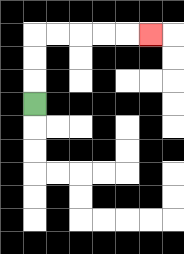{'start': '[1, 4]', 'end': '[6, 1]', 'path_directions': 'U,U,U,R,R,R,R,R', 'path_coordinates': '[[1, 4], [1, 3], [1, 2], [1, 1], [2, 1], [3, 1], [4, 1], [5, 1], [6, 1]]'}